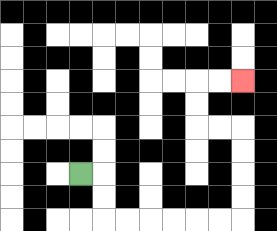{'start': '[3, 7]', 'end': '[10, 3]', 'path_directions': 'R,D,D,R,R,R,R,R,R,U,U,U,U,L,L,U,U,R,R', 'path_coordinates': '[[3, 7], [4, 7], [4, 8], [4, 9], [5, 9], [6, 9], [7, 9], [8, 9], [9, 9], [10, 9], [10, 8], [10, 7], [10, 6], [10, 5], [9, 5], [8, 5], [8, 4], [8, 3], [9, 3], [10, 3]]'}